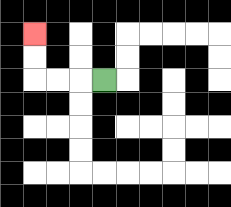{'start': '[4, 3]', 'end': '[1, 1]', 'path_directions': 'L,L,L,U,U', 'path_coordinates': '[[4, 3], [3, 3], [2, 3], [1, 3], [1, 2], [1, 1]]'}